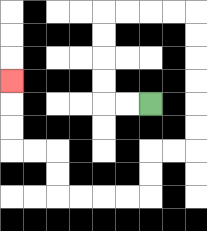{'start': '[6, 4]', 'end': '[0, 3]', 'path_directions': 'L,L,U,U,U,U,R,R,R,R,D,D,D,D,D,D,L,L,D,D,L,L,L,L,U,U,L,L,U,U,U', 'path_coordinates': '[[6, 4], [5, 4], [4, 4], [4, 3], [4, 2], [4, 1], [4, 0], [5, 0], [6, 0], [7, 0], [8, 0], [8, 1], [8, 2], [8, 3], [8, 4], [8, 5], [8, 6], [7, 6], [6, 6], [6, 7], [6, 8], [5, 8], [4, 8], [3, 8], [2, 8], [2, 7], [2, 6], [1, 6], [0, 6], [0, 5], [0, 4], [0, 3]]'}